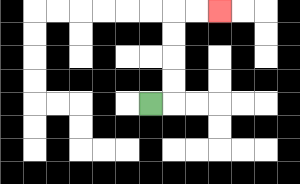{'start': '[6, 4]', 'end': '[9, 0]', 'path_directions': 'R,U,U,U,U,R,R', 'path_coordinates': '[[6, 4], [7, 4], [7, 3], [7, 2], [7, 1], [7, 0], [8, 0], [9, 0]]'}